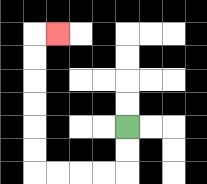{'start': '[5, 5]', 'end': '[2, 1]', 'path_directions': 'D,D,L,L,L,L,U,U,U,U,U,U,R', 'path_coordinates': '[[5, 5], [5, 6], [5, 7], [4, 7], [3, 7], [2, 7], [1, 7], [1, 6], [1, 5], [1, 4], [1, 3], [1, 2], [1, 1], [2, 1]]'}